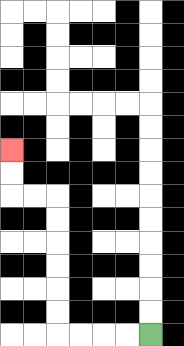{'start': '[6, 14]', 'end': '[0, 6]', 'path_directions': 'L,L,L,L,U,U,U,U,U,U,L,L,U,U', 'path_coordinates': '[[6, 14], [5, 14], [4, 14], [3, 14], [2, 14], [2, 13], [2, 12], [2, 11], [2, 10], [2, 9], [2, 8], [1, 8], [0, 8], [0, 7], [0, 6]]'}